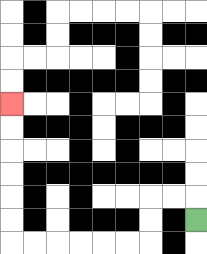{'start': '[8, 9]', 'end': '[0, 4]', 'path_directions': 'U,L,L,D,D,L,L,L,L,L,L,U,U,U,U,U,U', 'path_coordinates': '[[8, 9], [8, 8], [7, 8], [6, 8], [6, 9], [6, 10], [5, 10], [4, 10], [3, 10], [2, 10], [1, 10], [0, 10], [0, 9], [0, 8], [0, 7], [0, 6], [0, 5], [0, 4]]'}